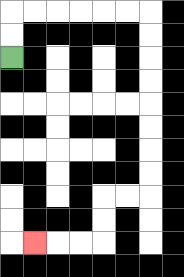{'start': '[0, 2]', 'end': '[1, 10]', 'path_directions': 'U,U,R,R,R,R,R,R,D,D,D,D,D,D,D,D,L,L,D,D,L,L,L', 'path_coordinates': '[[0, 2], [0, 1], [0, 0], [1, 0], [2, 0], [3, 0], [4, 0], [5, 0], [6, 0], [6, 1], [6, 2], [6, 3], [6, 4], [6, 5], [6, 6], [6, 7], [6, 8], [5, 8], [4, 8], [4, 9], [4, 10], [3, 10], [2, 10], [1, 10]]'}